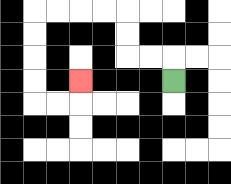{'start': '[7, 3]', 'end': '[3, 3]', 'path_directions': 'U,L,L,U,U,L,L,L,L,D,D,D,D,R,R,U', 'path_coordinates': '[[7, 3], [7, 2], [6, 2], [5, 2], [5, 1], [5, 0], [4, 0], [3, 0], [2, 0], [1, 0], [1, 1], [1, 2], [1, 3], [1, 4], [2, 4], [3, 4], [3, 3]]'}